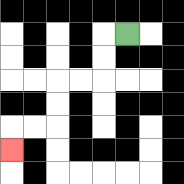{'start': '[5, 1]', 'end': '[0, 6]', 'path_directions': 'L,D,D,L,L,D,D,L,L,D', 'path_coordinates': '[[5, 1], [4, 1], [4, 2], [4, 3], [3, 3], [2, 3], [2, 4], [2, 5], [1, 5], [0, 5], [0, 6]]'}